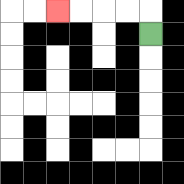{'start': '[6, 1]', 'end': '[2, 0]', 'path_directions': 'U,L,L,L,L', 'path_coordinates': '[[6, 1], [6, 0], [5, 0], [4, 0], [3, 0], [2, 0]]'}